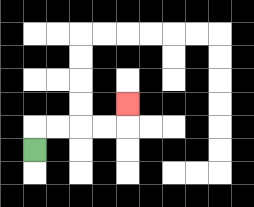{'start': '[1, 6]', 'end': '[5, 4]', 'path_directions': 'U,R,R,R,R,U', 'path_coordinates': '[[1, 6], [1, 5], [2, 5], [3, 5], [4, 5], [5, 5], [5, 4]]'}